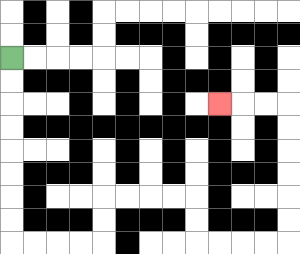{'start': '[0, 2]', 'end': '[9, 4]', 'path_directions': 'D,D,D,D,D,D,D,D,R,R,R,R,U,U,R,R,R,R,D,D,R,R,R,R,U,U,U,U,U,U,L,L,L', 'path_coordinates': '[[0, 2], [0, 3], [0, 4], [0, 5], [0, 6], [0, 7], [0, 8], [0, 9], [0, 10], [1, 10], [2, 10], [3, 10], [4, 10], [4, 9], [4, 8], [5, 8], [6, 8], [7, 8], [8, 8], [8, 9], [8, 10], [9, 10], [10, 10], [11, 10], [12, 10], [12, 9], [12, 8], [12, 7], [12, 6], [12, 5], [12, 4], [11, 4], [10, 4], [9, 4]]'}